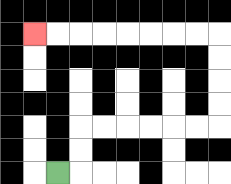{'start': '[2, 7]', 'end': '[1, 1]', 'path_directions': 'R,U,U,R,R,R,R,R,R,U,U,U,U,L,L,L,L,L,L,L,L', 'path_coordinates': '[[2, 7], [3, 7], [3, 6], [3, 5], [4, 5], [5, 5], [6, 5], [7, 5], [8, 5], [9, 5], [9, 4], [9, 3], [9, 2], [9, 1], [8, 1], [7, 1], [6, 1], [5, 1], [4, 1], [3, 1], [2, 1], [1, 1]]'}